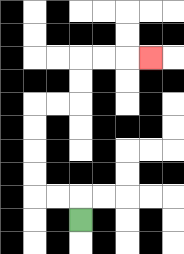{'start': '[3, 9]', 'end': '[6, 2]', 'path_directions': 'U,L,L,U,U,U,U,R,R,U,U,R,R,R', 'path_coordinates': '[[3, 9], [3, 8], [2, 8], [1, 8], [1, 7], [1, 6], [1, 5], [1, 4], [2, 4], [3, 4], [3, 3], [3, 2], [4, 2], [5, 2], [6, 2]]'}